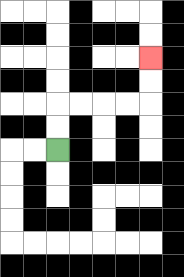{'start': '[2, 6]', 'end': '[6, 2]', 'path_directions': 'U,U,R,R,R,R,U,U', 'path_coordinates': '[[2, 6], [2, 5], [2, 4], [3, 4], [4, 4], [5, 4], [6, 4], [6, 3], [6, 2]]'}